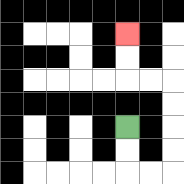{'start': '[5, 5]', 'end': '[5, 1]', 'path_directions': 'D,D,R,R,U,U,U,U,L,L,U,U', 'path_coordinates': '[[5, 5], [5, 6], [5, 7], [6, 7], [7, 7], [7, 6], [7, 5], [7, 4], [7, 3], [6, 3], [5, 3], [5, 2], [5, 1]]'}